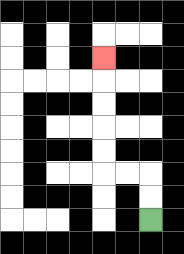{'start': '[6, 9]', 'end': '[4, 2]', 'path_directions': 'U,U,L,L,U,U,U,U,U', 'path_coordinates': '[[6, 9], [6, 8], [6, 7], [5, 7], [4, 7], [4, 6], [4, 5], [4, 4], [4, 3], [4, 2]]'}